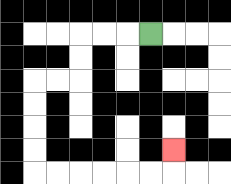{'start': '[6, 1]', 'end': '[7, 6]', 'path_directions': 'L,L,L,D,D,L,L,D,D,D,D,R,R,R,R,R,R,U', 'path_coordinates': '[[6, 1], [5, 1], [4, 1], [3, 1], [3, 2], [3, 3], [2, 3], [1, 3], [1, 4], [1, 5], [1, 6], [1, 7], [2, 7], [3, 7], [4, 7], [5, 7], [6, 7], [7, 7], [7, 6]]'}